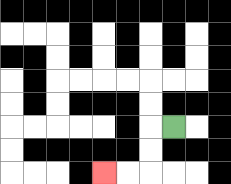{'start': '[7, 5]', 'end': '[4, 7]', 'path_directions': 'L,D,D,L,L', 'path_coordinates': '[[7, 5], [6, 5], [6, 6], [6, 7], [5, 7], [4, 7]]'}